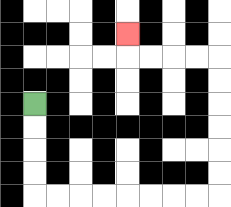{'start': '[1, 4]', 'end': '[5, 1]', 'path_directions': 'D,D,D,D,R,R,R,R,R,R,R,R,U,U,U,U,U,U,L,L,L,L,U', 'path_coordinates': '[[1, 4], [1, 5], [1, 6], [1, 7], [1, 8], [2, 8], [3, 8], [4, 8], [5, 8], [6, 8], [7, 8], [8, 8], [9, 8], [9, 7], [9, 6], [9, 5], [9, 4], [9, 3], [9, 2], [8, 2], [7, 2], [6, 2], [5, 2], [5, 1]]'}